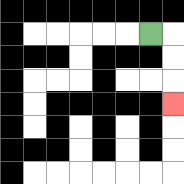{'start': '[6, 1]', 'end': '[7, 4]', 'path_directions': 'R,D,D,D', 'path_coordinates': '[[6, 1], [7, 1], [7, 2], [7, 3], [7, 4]]'}